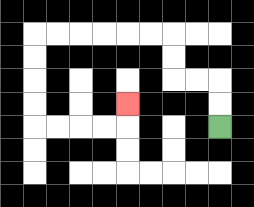{'start': '[9, 5]', 'end': '[5, 4]', 'path_directions': 'U,U,L,L,U,U,L,L,L,L,L,L,D,D,D,D,R,R,R,R,U', 'path_coordinates': '[[9, 5], [9, 4], [9, 3], [8, 3], [7, 3], [7, 2], [7, 1], [6, 1], [5, 1], [4, 1], [3, 1], [2, 1], [1, 1], [1, 2], [1, 3], [1, 4], [1, 5], [2, 5], [3, 5], [4, 5], [5, 5], [5, 4]]'}